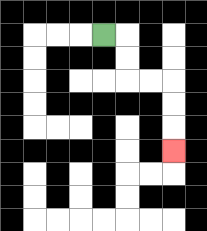{'start': '[4, 1]', 'end': '[7, 6]', 'path_directions': 'R,D,D,R,R,D,D,D', 'path_coordinates': '[[4, 1], [5, 1], [5, 2], [5, 3], [6, 3], [7, 3], [7, 4], [7, 5], [7, 6]]'}